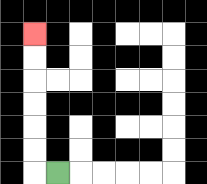{'start': '[2, 7]', 'end': '[1, 1]', 'path_directions': 'L,U,U,U,U,U,U', 'path_coordinates': '[[2, 7], [1, 7], [1, 6], [1, 5], [1, 4], [1, 3], [1, 2], [1, 1]]'}